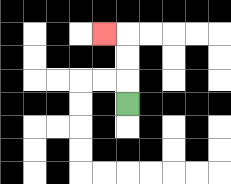{'start': '[5, 4]', 'end': '[4, 1]', 'path_directions': 'U,U,U,L', 'path_coordinates': '[[5, 4], [5, 3], [5, 2], [5, 1], [4, 1]]'}